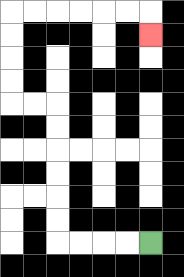{'start': '[6, 10]', 'end': '[6, 1]', 'path_directions': 'L,L,L,L,U,U,U,U,U,U,L,L,U,U,U,U,R,R,R,R,R,R,D', 'path_coordinates': '[[6, 10], [5, 10], [4, 10], [3, 10], [2, 10], [2, 9], [2, 8], [2, 7], [2, 6], [2, 5], [2, 4], [1, 4], [0, 4], [0, 3], [0, 2], [0, 1], [0, 0], [1, 0], [2, 0], [3, 0], [4, 0], [5, 0], [6, 0], [6, 1]]'}